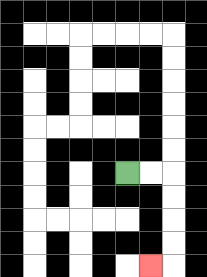{'start': '[5, 7]', 'end': '[6, 11]', 'path_directions': 'R,R,D,D,D,D,L', 'path_coordinates': '[[5, 7], [6, 7], [7, 7], [7, 8], [7, 9], [7, 10], [7, 11], [6, 11]]'}